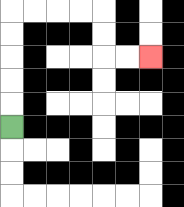{'start': '[0, 5]', 'end': '[6, 2]', 'path_directions': 'U,U,U,U,U,R,R,R,R,D,D,R,R', 'path_coordinates': '[[0, 5], [0, 4], [0, 3], [0, 2], [0, 1], [0, 0], [1, 0], [2, 0], [3, 0], [4, 0], [4, 1], [4, 2], [5, 2], [6, 2]]'}